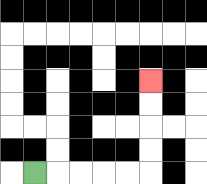{'start': '[1, 7]', 'end': '[6, 3]', 'path_directions': 'R,R,R,R,R,U,U,U,U', 'path_coordinates': '[[1, 7], [2, 7], [3, 7], [4, 7], [5, 7], [6, 7], [6, 6], [6, 5], [6, 4], [6, 3]]'}